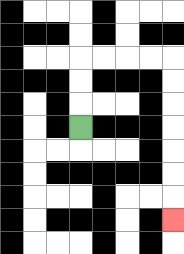{'start': '[3, 5]', 'end': '[7, 9]', 'path_directions': 'U,U,U,R,R,R,R,D,D,D,D,D,D,D', 'path_coordinates': '[[3, 5], [3, 4], [3, 3], [3, 2], [4, 2], [5, 2], [6, 2], [7, 2], [7, 3], [7, 4], [7, 5], [7, 6], [7, 7], [7, 8], [7, 9]]'}